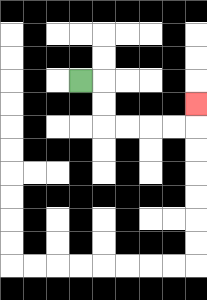{'start': '[3, 3]', 'end': '[8, 4]', 'path_directions': 'R,D,D,R,R,R,R,U', 'path_coordinates': '[[3, 3], [4, 3], [4, 4], [4, 5], [5, 5], [6, 5], [7, 5], [8, 5], [8, 4]]'}